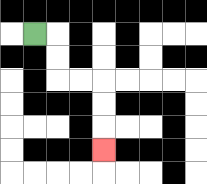{'start': '[1, 1]', 'end': '[4, 6]', 'path_directions': 'R,D,D,R,R,D,D,D', 'path_coordinates': '[[1, 1], [2, 1], [2, 2], [2, 3], [3, 3], [4, 3], [4, 4], [4, 5], [4, 6]]'}